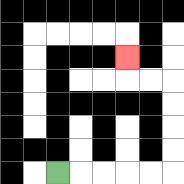{'start': '[2, 7]', 'end': '[5, 2]', 'path_directions': 'R,R,R,R,R,U,U,U,U,L,L,U', 'path_coordinates': '[[2, 7], [3, 7], [4, 7], [5, 7], [6, 7], [7, 7], [7, 6], [7, 5], [7, 4], [7, 3], [6, 3], [5, 3], [5, 2]]'}